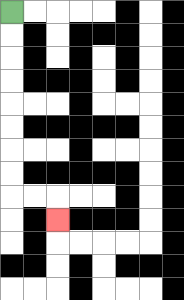{'start': '[0, 0]', 'end': '[2, 9]', 'path_directions': 'D,D,D,D,D,D,D,D,R,R,D', 'path_coordinates': '[[0, 0], [0, 1], [0, 2], [0, 3], [0, 4], [0, 5], [0, 6], [0, 7], [0, 8], [1, 8], [2, 8], [2, 9]]'}